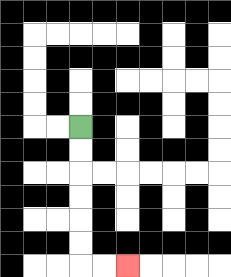{'start': '[3, 5]', 'end': '[5, 11]', 'path_directions': 'D,D,D,D,D,D,R,R', 'path_coordinates': '[[3, 5], [3, 6], [3, 7], [3, 8], [3, 9], [3, 10], [3, 11], [4, 11], [5, 11]]'}